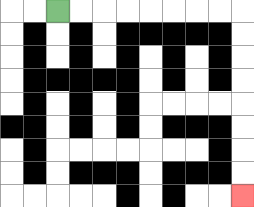{'start': '[2, 0]', 'end': '[10, 8]', 'path_directions': 'R,R,R,R,R,R,R,R,D,D,D,D,D,D,D,D', 'path_coordinates': '[[2, 0], [3, 0], [4, 0], [5, 0], [6, 0], [7, 0], [8, 0], [9, 0], [10, 0], [10, 1], [10, 2], [10, 3], [10, 4], [10, 5], [10, 6], [10, 7], [10, 8]]'}